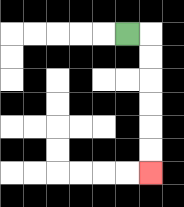{'start': '[5, 1]', 'end': '[6, 7]', 'path_directions': 'R,D,D,D,D,D,D', 'path_coordinates': '[[5, 1], [6, 1], [6, 2], [6, 3], [6, 4], [6, 5], [6, 6], [6, 7]]'}